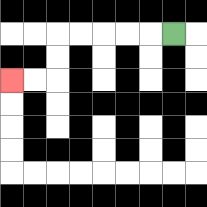{'start': '[7, 1]', 'end': '[0, 3]', 'path_directions': 'L,L,L,L,L,D,D,L,L', 'path_coordinates': '[[7, 1], [6, 1], [5, 1], [4, 1], [3, 1], [2, 1], [2, 2], [2, 3], [1, 3], [0, 3]]'}